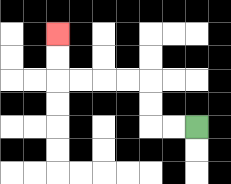{'start': '[8, 5]', 'end': '[2, 1]', 'path_directions': 'L,L,U,U,L,L,L,L,U,U', 'path_coordinates': '[[8, 5], [7, 5], [6, 5], [6, 4], [6, 3], [5, 3], [4, 3], [3, 3], [2, 3], [2, 2], [2, 1]]'}